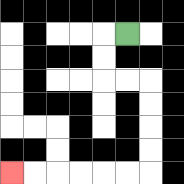{'start': '[5, 1]', 'end': '[0, 7]', 'path_directions': 'L,D,D,R,R,D,D,D,D,L,L,L,L,L,L', 'path_coordinates': '[[5, 1], [4, 1], [4, 2], [4, 3], [5, 3], [6, 3], [6, 4], [6, 5], [6, 6], [6, 7], [5, 7], [4, 7], [3, 7], [2, 7], [1, 7], [0, 7]]'}